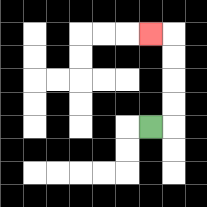{'start': '[6, 5]', 'end': '[6, 1]', 'path_directions': 'R,U,U,U,U,L', 'path_coordinates': '[[6, 5], [7, 5], [7, 4], [7, 3], [7, 2], [7, 1], [6, 1]]'}